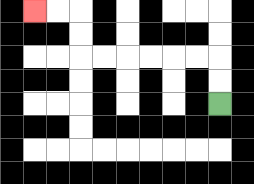{'start': '[9, 4]', 'end': '[1, 0]', 'path_directions': 'U,U,L,L,L,L,L,L,U,U,L,L', 'path_coordinates': '[[9, 4], [9, 3], [9, 2], [8, 2], [7, 2], [6, 2], [5, 2], [4, 2], [3, 2], [3, 1], [3, 0], [2, 0], [1, 0]]'}